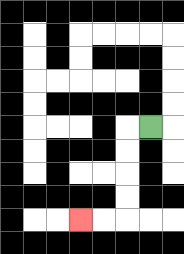{'start': '[6, 5]', 'end': '[3, 9]', 'path_directions': 'L,D,D,D,D,L,L', 'path_coordinates': '[[6, 5], [5, 5], [5, 6], [5, 7], [5, 8], [5, 9], [4, 9], [3, 9]]'}